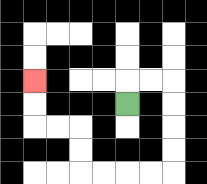{'start': '[5, 4]', 'end': '[1, 3]', 'path_directions': 'U,R,R,D,D,D,D,L,L,L,L,U,U,L,L,U,U', 'path_coordinates': '[[5, 4], [5, 3], [6, 3], [7, 3], [7, 4], [7, 5], [7, 6], [7, 7], [6, 7], [5, 7], [4, 7], [3, 7], [3, 6], [3, 5], [2, 5], [1, 5], [1, 4], [1, 3]]'}